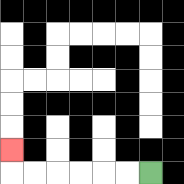{'start': '[6, 7]', 'end': '[0, 6]', 'path_directions': 'L,L,L,L,L,L,U', 'path_coordinates': '[[6, 7], [5, 7], [4, 7], [3, 7], [2, 7], [1, 7], [0, 7], [0, 6]]'}